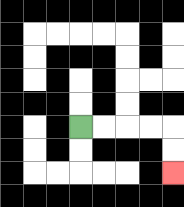{'start': '[3, 5]', 'end': '[7, 7]', 'path_directions': 'R,R,R,R,D,D', 'path_coordinates': '[[3, 5], [4, 5], [5, 5], [6, 5], [7, 5], [7, 6], [7, 7]]'}